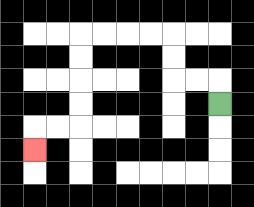{'start': '[9, 4]', 'end': '[1, 6]', 'path_directions': 'U,L,L,U,U,L,L,L,L,D,D,D,D,L,L,D', 'path_coordinates': '[[9, 4], [9, 3], [8, 3], [7, 3], [7, 2], [7, 1], [6, 1], [5, 1], [4, 1], [3, 1], [3, 2], [3, 3], [3, 4], [3, 5], [2, 5], [1, 5], [1, 6]]'}